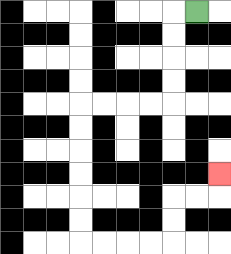{'start': '[8, 0]', 'end': '[9, 7]', 'path_directions': 'L,D,D,D,D,L,L,L,L,D,D,D,D,D,D,R,R,R,R,U,U,R,R,U', 'path_coordinates': '[[8, 0], [7, 0], [7, 1], [7, 2], [7, 3], [7, 4], [6, 4], [5, 4], [4, 4], [3, 4], [3, 5], [3, 6], [3, 7], [3, 8], [3, 9], [3, 10], [4, 10], [5, 10], [6, 10], [7, 10], [7, 9], [7, 8], [8, 8], [9, 8], [9, 7]]'}